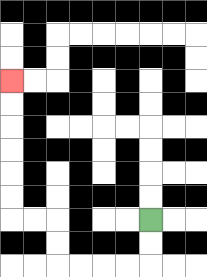{'start': '[6, 9]', 'end': '[0, 3]', 'path_directions': 'D,D,L,L,L,L,U,U,L,L,U,U,U,U,U,U', 'path_coordinates': '[[6, 9], [6, 10], [6, 11], [5, 11], [4, 11], [3, 11], [2, 11], [2, 10], [2, 9], [1, 9], [0, 9], [0, 8], [0, 7], [0, 6], [0, 5], [0, 4], [0, 3]]'}